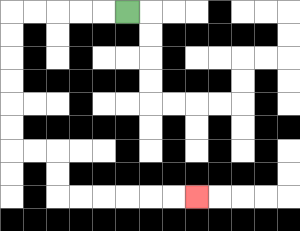{'start': '[5, 0]', 'end': '[8, 8]', 'path_directions': 'L,L,L,L,L,D,D,D,D,D,D,R,R,D,D,R,R,R,R,R,R', 'path_coordinates': '[[5, 0], [4, 0], [3, 0], [2, 0], [1, 0], [0, 0], [0, 1], [0, 2], [0, 3], [0, 4], [0, 5], [0, 6], [1, 6], [2, 6], [2, 7], [2, 8], [3, 8], [4, 8], [5, 8], [6, 8], [7, 8], [8, 8]]'}